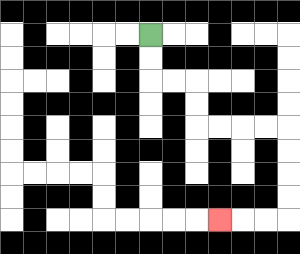{'start': '[6, 1]', 'end': '[9, 9]', 'path_directions': 'D,D,R,R,D,D,R,R,R,R,D,D,D,D,L,L,L', 'path_coordinates': '[[6, 1], [6, 2], [6, 3], [7, 3], [8, 3], [8, 4], [8, 5], [9, 5], [10, 5], [11, 5], [12, 5], [12, 6], [12, 7], [12, 8], [12, 9], [11, 9], [10, 9], [9, 9]]'}